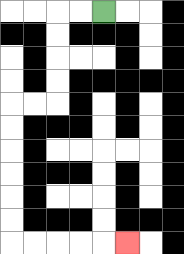{'start': '[4, 0]', 'end': '[5, 10]', 'path_directions': 'L,L,D,D,D,D,L,L,D,D,D,D,D,D,R,R,R,R,R', 'path_coordinates': '[[4, 0], [3, 0], [2, 0], [2, 1], [2, 2], [2, 3], [2, 4], [1, 4], [0, 4], [0, 5], [0, 6], [0, 7], [0, 8], [0, 9], [0, 10], [1, 10], [2, 10], [3, 10], [4, 10], [5, 10]]'}